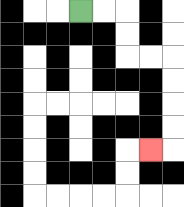{'start': '[3, 0]', 'end': '[6, 6]', 'path_directions': 'R,R,D,D,R,R,D,D,D,D,L', 'path_coordinates': '[[3, 0], [4, 0], [5, 0], [5, 1], [5, 2], [6, 2], [7, 2], [7, 3], [7, 4], [7, 5], [7, 6], [6, 6]]'}